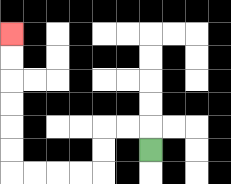{'start': '[6, 6]', 'end': '[0, 1]', 'path_directions': 'U,L,L,D,D,L,L,L,L,U,U,U,U,U,U', 'path_coordinates': '[[6, 6], [6, 5], [5, 5], [4, 5], [4, 6], [4, 7], [3, 7], [2, 7], [1, 7], [0, 7], [0, 6], [0, 5], [0, 4], [0, 3], [0, 2], [0, 1]]'}